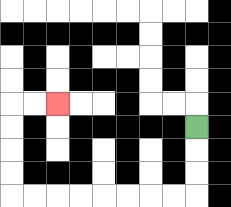{'start': '[8, 5]', 'end': '[2, 4]', 'path_directions': 'D,D,D,L,L,L,L,L,L,L,L,U,U,U,U,R,R', 'path_coordinates': '[[8, 5], [8, 6], [8, 7], [8, 8], [7, 8], [6, 8], [5, 8], [4, 8], [3, 8], [2, 8], [1, 8], [0, 8], [0, 7], [0, 6], [0, 5], [0, 4], [1, 4], [2, 4]]'}